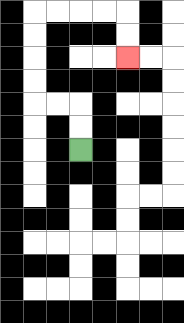{'start': '[3, 6]', 'end': '[5, 2]', 'path_directions': 'U,U,L,L,U,U,U,U,R,R,R,R,D,D', 'path_coordinates': '[[3, 6], [3, 5], [3, 4], [2, 4], [1, 4], [1, 3], [1, 2], [1, 1], [1, 0], [2, 0], [3, 0], [4, 0], [5, 0], [5, 1], [5, 2]]'}